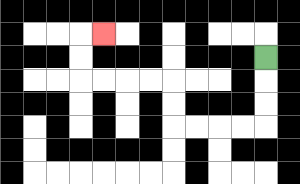{'start': '[11, 2]', 'end': '[4, 1]', 'path_directions': 'D,D,D,L,L,L,L,U,U,L,L,L,L,U,U,R', 'path_coordinates': '[[11, 2], [11, 3], [11, 4], [11, 5], [10, 5], [9, 5], [8, 5], [7, 5], [7, 4], [7, 3], [6, 3], [5, 3], [4, 3], [3, 3], [3, 2], [3, 1], [4, 1]]'}